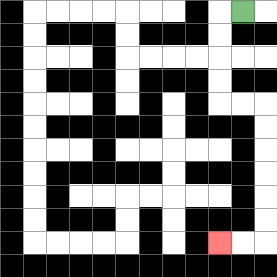{'start': '[10, 0]', 'end': '[9, 10]', 'path_directions': 'L,D,D,D,D,R,R,D,D,D,D,D,D,L,L', 'path_coordinates': '[[10, 0], [9, 0], [9, 1], [9, 2], [9, 3], [9, 4], [10, 4], [11, 4], [11, 5], [11, 6], [11, 7], [11, 8], [11, 9], [11, 10], [10, 10], [9, 10]]'}